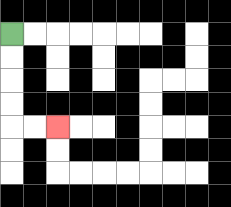{'start': '[0, 1]', 'end': '[2, 5]', 'path_directions': 'D,D,D,D,R,R', 'path_coordinates': '[[0, 1], [0, 2], [0, 3], [0, 4], [0, 5], [1, 5], [2, 5]]'}